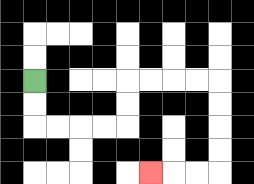{'start': '[1, 3]', 'end': '[6, 7]', 'path_directions': 'D,D,R,R,R,R,U,U,R,R,R,R,D,D,D,D,L,L,L', 'path_coordinates': '[[1, 3], [1, 4], [1, 5], [2, 5], [3, 5], [4, 5], [5, 5], [5, 4], [5, 3], [6, 3], [7, 3], [8, 3], [9, 3], [9, 4], [9, 5], [9, 6], [9, 7], [8, 7], [7, 7], [6, 7]]'}